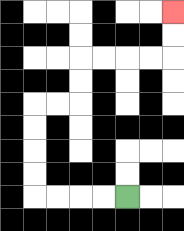{'start': '[5, 8]', 'end': '[7, 0]', 'path_directions': 'L,L,L,L,U,U,U,U,R,R,U,U,R,R,R,R,U,U', 'path_coordinates': '[[5, 8], [4, 8], [3, 8], [2, 8], [1, 8], [1, 7], [1, 6], [1, 5], [1, 4], [2, 4], [3, 4], [3, 3], [3, 2], [4, 2], [5, 2], [6, 2], [7, 2], [7, 1], [7, 0]]'}